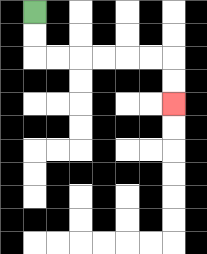{'start': '[1, 0]', 'end': '[7, 4]', 'path_directions': 'D,D,R,R,R,R,R,R,D,D', 'path_coordinates': '[[1, 0], [1, 1], [1, 2], [2, 2], [3, 2], [4, 2], [5, 2], [6, 2], [7, 2], [7, 3], [7, 4]]'}